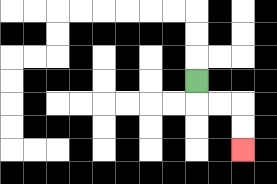{'start': '[8, 3]', 'end': '[10, 6]', 'path_directions': 'D,R,R,D,D', 'path_coordinates': '[[8, 3], [8, 4], [9, 4], [10, 4], [10, 5], [10, 6]]'}